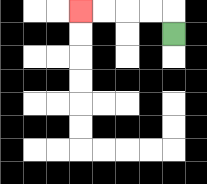{'start': '[7, 1]', 'end': '[3, 0]', 'path_directions': 'U,L,L,L,L', 'path_coordinates': '[[7, 1], [7, 0], [6, 0], [5, 0], [4, 0], [3, 0]]'}